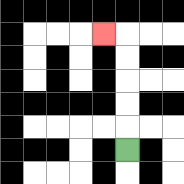{'start': '[5, 6]', 'end': '[4, 1]', 'path_directions': 'U,U,U,U,U,L', 'path_coordinates': '[[5, 6], [5, 5], [5, 4], [5, 3], [5, 2], [5, 1], [4, 1]]'}